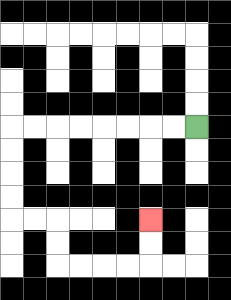{'start': '[8, 5]', 'end': '[6, 9]', 'path_directions': 'L,L,L,L,L,L,L,L,D,D,D,D,R,R,D,D,R,R,R,R,U,U', 'path_coordinates': '[[8, 5], [7, 5], [6, 5], [5, 5], [4, 5], [3, 5], [2, 5], [1, 5], [0, 5], [0, 6], [0, 7], [0, 8], [0, 9], [1, 9], [2, 9], [2, 10], [2, 11], [3, 11], [4, 11], [5, 11], [6, 11], [6, 10], [6, 9]]'}